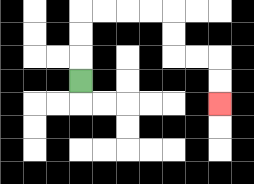{'start': '[3, 3]', 'end': '[9, 4]', 'path_directions': 'U,U,U,R,R,R,R,D,D,R,R,D,D', 'path_coordinates': '[[3, 3], [3, 2], [3, 1], [3, 0], [4, 0], [5, 0], [6, 0], [7, 0], [7, 1], [7, 2], [8, 2], [9, 2], [9, 3], [9, 4]]'}